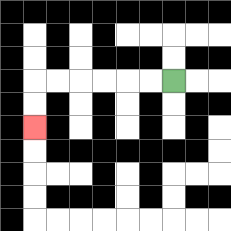{'start': '[7, 3]', 'end': '[1, 5]', 'path_directions': 'L,L,L,L,L,L,D,D', 'path_coordinates': '[[7, 3], [6, 3], [5, 3], [4, 3], [3, 3], [2, 3], [1, 3], [1, 4], [1, 5]]'}